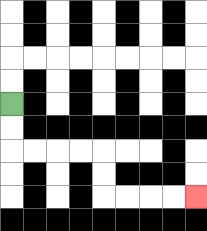{'start': '[0, 4]', 'end': '[8, 8]', 'path_directions': 'D,D,R,R,R,R,D,D,R,R,R,R', 'path_coordinates': '[[0, 4], [0, 5], [0, 6], [1, 6], [2, 6], [3, 6], [4, 6], [4, 7], [4, 8], [5, 8], [6, 8], [7, 8], [8, 8]]'}